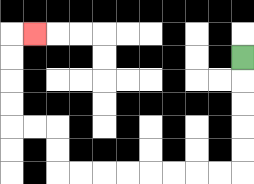{'start': '[10, 2]', 'end': '[1, 1]', 'path_directions': 'D,D,D,D,D,L,L,L,L,L,L,L,L,U,U,L,L,U,U,U,U,R', 'path_coordinates': '[[10, 2], [10, 3], [10, 4], [10, 5], [10, 6], [10, 7], [9, 7], [8, 7], [7, 7], [6, 7], [5, 7], [4, 7], [3, 7], [2, 7], [2, 6], [2, 5], [1, 5], [0, 5], [0, 4], [0, 3], [0, 2], [0, 1], [1, 1]]'}